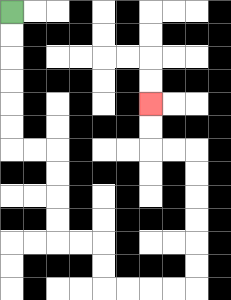{'start': '[0, 0]', 'end': '[6, 4]', 'path_directions': 'D,D,D,D,D,D,R,R,D,D,D,D,R,R,D,D,R,R,R,R,U,U,U,U,U,U,L,L,U,U', 'path_coordinates': '[[0, 0], [0, 1], [0, 2], [0, 3], [0, 4], [0, 5], [0, 6], [1, 6], [2, 6], [2, 7], [2, 8], [2, 9], [2, 10], [3, 10], [4, 10], [4, 11], [4, 12], [5, 12], [6, 12], [7, 12], [8, 12], [8, 11], [8, 10], [8, 9], [8, 8], [8, 7], [8, 6], [7, 6], [6, 6], [6, 5], [6, 4]]'}